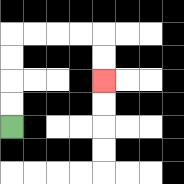{'start': '[0, 5]', 'end': '[4, 3]', 'path_directions': 'U,U,U,U,R,R,R,R,D,D', 'path_coordinates': '[[0, 5], [0, 4], [0, 3], [0, 2], [0, 1], [1, 1], [2, 1], [3, 1], [4, 1], [4, 2], [4, 3]]'}